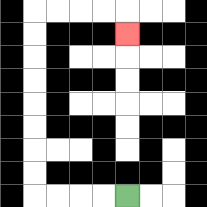{'start': '[5, 8]', 'end': '[5, 1]', 'path_directions': 'L,L,L,L,U,U,U,U,U,U,U,U,R,R,R,R,D', 'path_coordinates': '[[5, 8], [4, 8], [3, 8], [2, 8], [1, 8], [1, 7], [1, 6], [1, 5], [1, 4], [1, 3], [1, 2], [1, 1], [1, 0], [2, 0], [3, 0], [4, 0], [5, 0], [5, 1]]'}